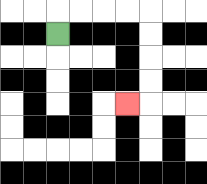{'start': '[2, 1]', 'end': '[5, 4]', 'path_directions': 'U,R,R,R,R,D,D,D,D,L', 'path_coordinates': '[[2, 1], [2, 0], [3, 0], [4, 0], [5, 0], [6, 0], [6, 1], [6, 2], [6, 3], [6, 4], [5, 4]]'}